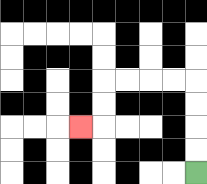{'start': '[8, 7]', 'end': '[3, 5]', 'path_directions': 'U,U,U,U,L,L,L,L,D,D,L', 'path_coordinates': '[[8, 7], [8, 6], [8, 5], [8, 4], [8, 3], [7, 3], [6, 3], [5, 3], [4, 3], [4, 4], [4, 5], [3, 5]]'}